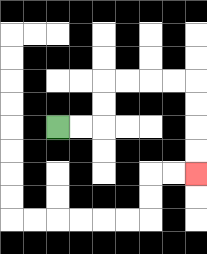{'start': '[2, 5]', 'end': '[8, 7]', 'path_directions': 'R,R,U,U,R,R,R,R,D,D,D,D', 'path_coordinates': '[[2, 5], [3, 5], [4, 5], [4, 4], [4, 3], [5, 3], [6, 3], [7, 3], [8, 3], [8, 4], [8, 5], [8, 6], [8, 7]]'}